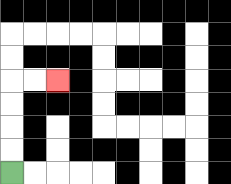{'start': '[0, 7]', 'end': '[2, 3]', 'path_directions': 'U,U,U,U,R,R', 'path_coordinates': '[[0, 7], [0, 6], [0, 5], [0, 4], [0, 3], [1, 3], [2, 3]]'}